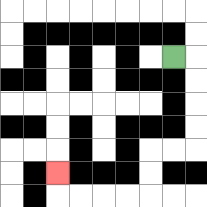{'start': '[7, 2]', 'end': '[2, 7]', 'path_directions': 'R,D,D,D,D,L,L,D,D,L,L,L,L,U', 'path_coordinates': '[[7, 2], [8, 2], [8, 3], [8, 4], [8, 5], [8, 6], [7, 6], [6, 6], [6, 7], [6, 8], [5, 8], [4, 8], [3, 8], [2, 8], [2, 7]]'}